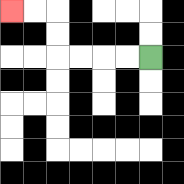{'start': '[6, 2]', 'end': '[0, 0]', 'path_directions': 'L,L,L,L,U,U,L,L', 'path_coordinates': '[[6, 2], [5, 2], [4, 2], [3, 2], [2, 2], [2, 1], [2, 0], [1, 0], [0, 0]]'}